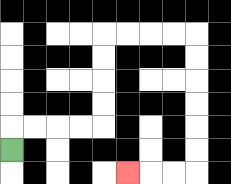{'start': '[0, 6]', 'end': '[5, 7]', 'path_directions': 'U,R,R,R,R,U,U,U,U,R,R,R,R,D,D,D,D,D,D,L,L,L', 'path_coordinates': '[[0, 6], [0, 5], [1, 5], [2, 5], [3, 5], [4, 5], [4, 4], [4, 3], [4, 2], [4, 1], [5, 1], [6, 1], [7, 1], [8, 1], [8, 2], [8, 3], [8, 4], [8, 5], [8, 6], [8, 7], [7, 7], [6, 7], [5, 7]]'}